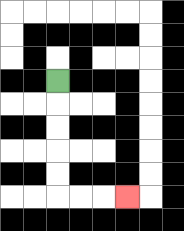{'start': '[2, 3]', 'end': '[5, 8]', 'path_directions': 'D,D,D,D,D,R,R,R', 'path_coordinates': '[[2, 3], [2, 4], [2, 5], [2, 6], [2, 7], [2, 8], [3, 8], [4, 8], [5, 8]]'}